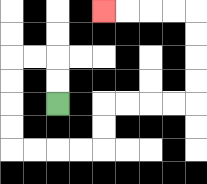{'start': '[2, 4]', 'end': '[4, 0]', 'path_directions': 'U,U,L,L,D,D,D,D,R,R,R,R,U,U,R,R,R,R,U,U,U,U,L,L,L,L', 'path_coordinates': '[[2, 4], [2, 3], [2, 2], [1, 2], [0, 2], [0, 3], [0, 4], [0, 5], [0, 6], [1, 6], [2, 6], [3, 6], [4, 6], [4, 5], [4, 4], [5, 4], [6, 4], [7, 4], [8, 4], [8, 3], [8, 2], [8, 1], [8, 0], [7, 0], [6, 0], [5, 0], [4, 0]]'}